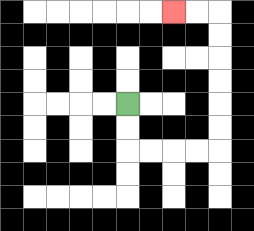{'start': '[5, 4]', 'end': '[7, 0]', 'path_directions': 'D,D,R,R,R,R,U,U,U,U,U,U,L,L', 'path_coordinates': '[[5, 4], [5, 5], [5, 6], [6, 6], [7, 6], [8, 6], [9, 6], [9, 5], [9, 4], [9, 3], [9, 2], [9, 1], [9, 0], [8, 0], [7, 0]]'}